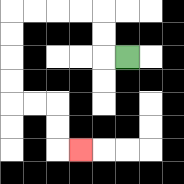{'start': '[5, 2]', 'end': '[3, 6]', 'path_directions': 'L,U,U,L,L,L,L,D,D,D,D,R,R,D,D,R', 'path_coordinates': '[[5, 2], [4, 2], [4, 1], [4, 0], [3, 0], [2, 0], [1, 0], [0, 0], [0, 1], [0, 2], [0, 3], [0, 4], [1, 4], [2, 4], [2, 5], [2, 6], [3, 6]]'}